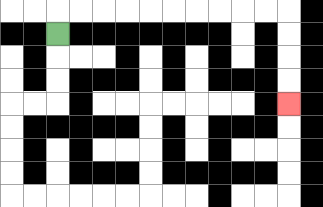{'start': '[2, 1]', 'end': '[12, 4]', 'path_directions': 'U,R,R,R,R,R,R,R,R,R,R,D,D,D,D', 'path_coordinates': '[[2, 1], [2, 0], [3, 0], [4, 0], [5, 0], [6, 0], [7, 0], [8, 0], [9, 0], [10, 0], [11, 0], [12, 0], [12, 1], [12, 2], [12, 3], [12, 4]]'}